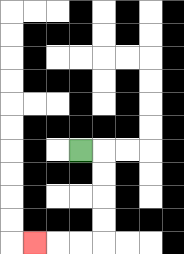{'start': '[3, 6]', 'end': '[1, 10]', 'path_directions': 'R,D,D,D,D,L,L,L', 'path_coordinates': '[[3, 6], [4, 6], [4, 7], [4, 8], [4, 9], [4, 10], [3, 10], [2, 10], [1, 10]]'}